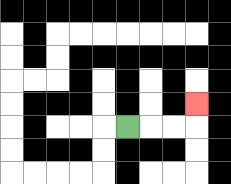{'start': '[5, 5]', 'end': '[8, 4]', 'path_directions': 'R,R,R,U', 'path_coordinates': '[[5, 5], [6, 5], [7, 5], [8, 5], [8, 4]]'}